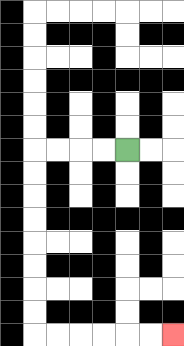{'start': '[5, 6]', 'end': '[7, 14]', 'path_directions': 'L,L,L,L,D,D,D,D,D,D,D,D,R,R,R,R,R,R', 'path_coordinates': '[[5, 6], [4, 6], [3, 6], [2, 6], [1, 6], [1, 7], [1, 8], [1, 9], [1, 10], [1, 11], [1, 12], [1, 13], [1, 14], [2, 14], [3, 14], [4, 14], [5, 14], [6, 14], [7, 14]]'}